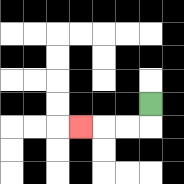{'start': '[6, 4]', 'end': '[3, 5]', 'path_directions': 'D,L,L,L', 'path_coordinates': '[[6, 4], [6, 5], [5, 5], [4, 5], [3, 5]]'}